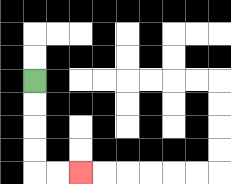{'start': '[1, 3]', 'end': '[3, 7]', 'path_directions': 'D,D,D,D,R,R', 'path_coordinates': '[[1, 3], [1, 4], [1, 5], [1, 6], [1, 7], [2, 7], [3, 7]]'}